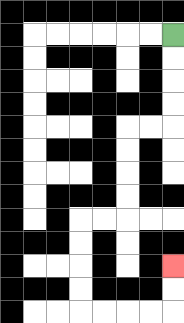{'start': '[7, 1]', 'end': '[7, 11]', 'path_directions': 'D,D,D,D,L,L,D,D,D,D,L,L,D,D,D,D,R,R,R,R,U,U', 'path_coordinates': '[[7, 1], [7, 2], [7, 3], [7, 4], [7, 5], [6, 5], [5, 5], [5, 6], [5, 7], [5, 8], [5, 9], [4, 9], [3, 9], [3, 10], [3, 11], [3, 12], [3, 13], [4, 13], [5, 13], [6, 13], [7, 13], [7, 12], [7, 11]]'}